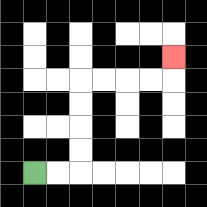{'start': '[1, 7]', 'end': '[7, 2]', 'path_directions': 'R,R,U,U,U,U,R,R,R,R,U', 'path_coordinates': '[[1, 7], [2, 7], [3, 7], [3, 6], [3, 5], [3, 4], [3, 3], [4, 3], [5, 3], [6, 3], [7, 3], [7, 2]]'}